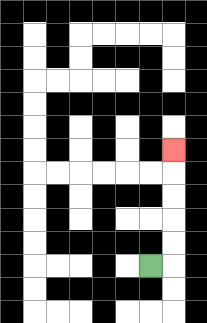{'start': '[6, 11]', 'end': '[7, 6]', 'path_directions': 'R,U,U,U,U,U', 'path_coordinates': '[[6, 11], [7, 11], [7, 10], [7, 9], [7, 8], [7, 7], [7, 6]]'}